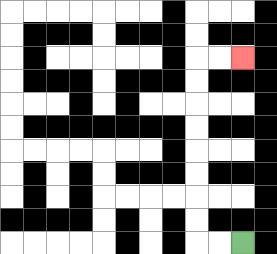{'start': '[10, 10]', 'end': '[10, 2]', 'path_directions': 'L,L,U,U,U,U,U,U,U,U,R,R', 'path_coordinates': '[[10, 10], [9, 10], [8, 10], [8, 9], [8, 8], [8, 7], [8, 6], [8, 5], [8, 4], [8, 3], [8, 2], [9, 2], [10, 2]]'}